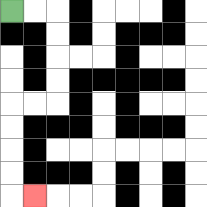{'start': '[0, 0]', 'end': '[1, 8]', 'path_directions': 'R,R,D,D,D,D,L,L,D,D,D,D,R', 'path_coordinates': '[[0, 0], [1, 0], [2, 0], [2, 1], [2, 2], [2, 3], [2, 4], [1, 4], [0, 4], [0, 5], [0, 6], [0, 7], [0, 8], [1, 8]]'}